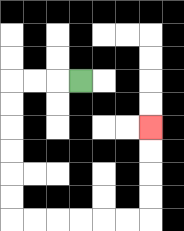{'start': '[3, 3]', 'end': '[6, 5]', 'path_directions': 'L,L,L,D,D,D,D,D,D,R,R,R,R,R,R,U,U,U,U', 'path_coordinates': '[[3, 3], [2, 3], [1, 3], [0, 3], [0, 4], [0, 5], [0, 6], [0, 7], [0, 8], [0, 9], [1, 9], [2, 9], [3, 9], [4, 9], [5, 9], [6, 9], [6, 8], [6, 7], [6, 6], [6, 5]]'}